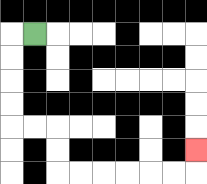{'start': '[1, 1]', 'end': '[8, 6]', 'path_directions': 'L,D,D,D,D,R,R,D,D,R,R,R,R,R,R,U', 'path_coordinates': '[[1, 1], [0, 1], [0, 2], [0, 3], [0, 4], [0, 5], [1, 5], [2, 5], [2, 6], [2, 7], [3, 7], [4, 7], [5, 7], [6, 7], [7, 7], [8, 7], [8, 6]]'}